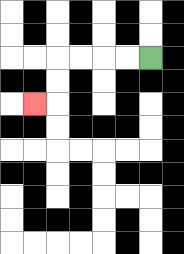{'start': '[6, 2]', 'end': '[1, 4]', 'path_directions': 'L,L,L,L,D,D,L', 'path_coordinates': '[[6, 2], [5, 2], [4, 2], [3, 2], [2, 2], [2, 3], [2, 4], [1, 4]]'}